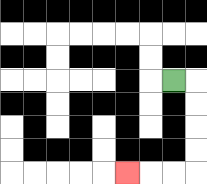{'start': '[7, 3]', 'end': '[5, 7]', 'path_directions': 'R,D,D,D,D,L,L,L', 'path_coordinates': '[[7, 3], [8, 3], [8, 4], [8, 5], [8, 6], [8, 7], [7, 7], [6, 7], [5, 7]]'}